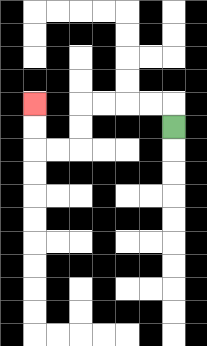{'start': '[7, 5]', 'end': '[1, 4]', 'path_directions': 'U,L,L,L,L,D,D,L,L,U,U', 'path_coordinates': '[[7, 5], [7, 4], [6, 4], [5, 4], [4, 4], [3, 4], [3, 5], [3, 6], [2, 6], [1, 6], [1, 5], [1, 4]]'}